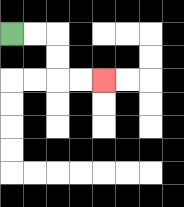{'start': '[0, 1]', 'end': '[4, 3]', 'path_directions': 'R,R,D,D,R,R', 'path_coordinates': '[[0, 1], [1, 1], [2, 1], [2, 2], [2, 3], [3, 3], [4, 3]]'}